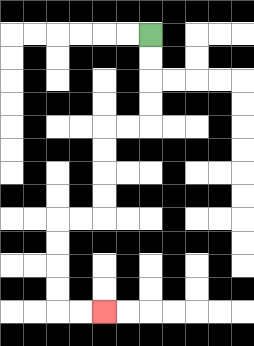{'start': '[6, 1]', 'end': '[4, 13]', 'path_directions': 'D,D,D,D,L,L,D,D,D,D,L,L,D,D,D,D,R,R', 'path_coordinates': '[[6, 1], [6, 2], [6, 3], [6, 4], [6, 5], [5, 5], [4, 5], [4, 6], [4, 7], [4, 8], [4, 9], [3, 9], [2, 9], [2, 10], [2, 11], [2, 12], [2, 13], [3, 13], [4, 13]]'}